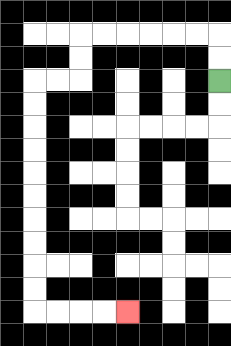{'start': '[9, 3]', 'end': '[5, 13]', 'path_directions': 'U,U,L,L,L,L,L,L,D,D,L,L,D,D,D,D,D,D,D,D,D,D,R,R,R,R', 'path_coordinates': '[[9, 3], [9, 2], [9, 1], [8, 1], [7, 1], [6, 1], [5, 1], [4, 1], [3, 1], [3, 2], [3, 3], [2, 3], [1, 3], [1, 4], [1, 5], [1, 6], [1, 7], [1, 8], [1, 9], [1, 10], [1, 11], [1, 12], [1, 13], [2, 13], [3, 13], [4, 13], [5, 13]]'}